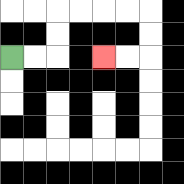{'start': '[0, 2]', 'end': '[4, 2]', 'path_directions': 'R,R,U,U,R,R,R,R,D,D,L,L', 'path_coordinates': '[[0, 2], [1, 2], [2, 2], [2, 1], [2, 0], [3, 0], [4, 0], [5, 0], [6, 0], [6, 1], [6, 2], [5, 2], [4, 2]]'}